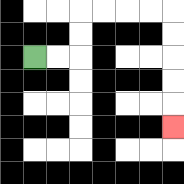{'start': '[1, 2]', 'end': '[7, 5]', 'path_directions': 'R,R,U,U,R,R,R,R,D,D,D,D,D', 'path_coordinates': '[[1, 2], [2, 2], [3, 2], [3, 1], [3, 0], [4, 0], [5, 0], [6, 0], [7, 0], [7, 1], [7, 2], [7, 3], [7, 4], [7, 5]]'}